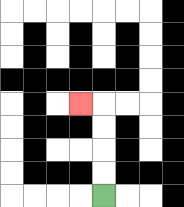{'start': '[4, 8]', 'end': '[3, 4]', 'path_directions': 'U,U,U,U,L', 'path_coordinates': '[[4, 8], [4, 7], [4, 6], [4, 5], [4, 4], [3, 4]]'}